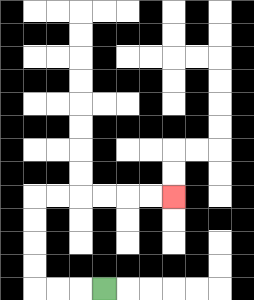{'start': '[4, 12]', 'end': '[7, 8]', 'path_directions': 'L,L,L,U,U,U,U,R,R,R,R,R,R', 'path_coordinates': '[[4, 12], [3, 12], [2, 12], [1, 12], [1, 11], [1, 10], [1, 9], [1, 8], [2, 8], [3, 8], [4, 8], [5, 8], [6, 8], [7, 8]]'}